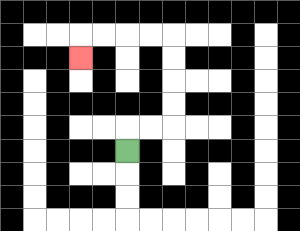{'start': '[5, 6]', 'end': '[3, 2]', 'path_directions': 'U,R,R,U,U,U,U,L,L,L,L,D', 'path_coordinates': '[[5, 6], [5, 5], [6, 5], [7, 5], [7, 4], [7, 3], [7, 2], [7, 1], [6, 1], [5, 1], [4, 1], [3, 1], [3, 2]]'}